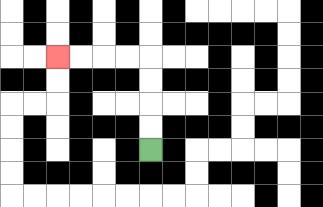{'start': '[6, 6]', 'end': '[2, 2]', 'path_directions': 'U,U,U,U,L,L,L,L', 'path_coordinates': '[[6, 6], [6, 5], [6, 4], [6, 3], [6, 2], [5, 2], [4, 2], [3, 2], [2, 2]]'}